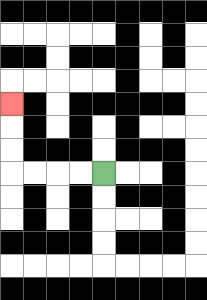{'start': '[4, 7]', 'end': '[0, 4]', 'path_directions': 'L,L,L,L,U,U,U', 'path_coordinates': '[[4, 7], [3, 7], [2, 7], [1, 7], [0, 7], [0, 6], [0, 5], [0, 4]]'}